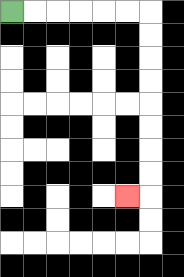{'start': '[0, 0]', 'end': '[5, 8]', 'path_directions': 'R,R,R,R,R,R,D,D,D,D,D,D,D,D,L', 'path_coordinates': '[[0, 0], [1, 0], [2, 0], [3, 0], [4, 0], [5, 0], [6, 0], [6, 1], [6, 2], [6, 3], [6, 4], [6, 5], [6, 6], [6, 7], [6, 8], [5, 8]]'}